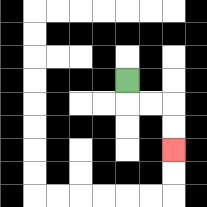{'start': '[5, 3]', 'end': '[7, 6]', 'path_directions': 'D,R,R,D,D', 'path_coordinates': '[[5, 3], [5, 4], [6, 4], [7, 4], [7, 5], [7, 6]]'}